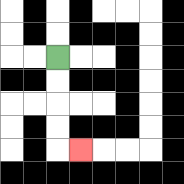{'start': '[2, 2]', 'end': '[3, 6]', 'path_directions': 'D,D,D,D,R', 'path_coordinates': '[[2, 2], [2, 3], [2, 4], [2, 5], [2, 6], [3, 6]]'}